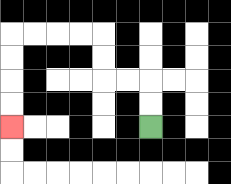{'start': '[6, 5]', 'end': '[0, 5]', 'path_directions': 'U,U,L,L,U,U,L,L,L,L,D,D,D,D', 'path_coordinates': '[[6, 5], [6, 4], [6, 3], [5, 3], [4, 3], [4, 2], [4, 1], [3, 1], [2, 1], [1, 1], [0, 1], [0, 2], [0, 3], [0, 4], [0, 5]]'}